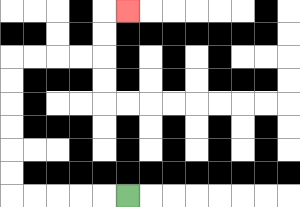{'start': '[5, 8]', 'end': '[5, 0]', 'path_directions': 'L,L,L,L,L,U,U,U,U,U,U,R,R,R,R,U,U,R', 'path_coordinates': '[[5, 8], [4, 8], [3, 8], [2, 8], [1, 8], [0, 8], [0, 7], [0, 6], [0, 5], [0, 4], [0, 3], [0, 2], [1, 2], [2, 2], [3, 2], [4, 2], [4, 1], [4, 0], [5, 0]]'}